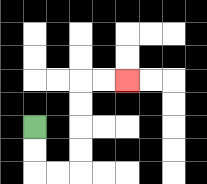{'start': '[1, 5]', 'end': '[5, 3]', 'path_directions': 'D,D,R,R,U,U,U,U,R,R', 'path_coordinates': '[[1, 5], [1, 6], [1, 7], [2, 7], [3, 7], [3, 6], [3, 5], [3, 4], [3, 3], [4, 3], [5, 3]]'}